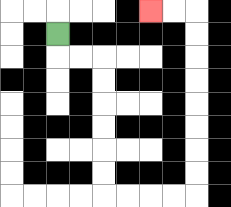{'start': '[2, 1]', 'end': '[6, 0]', 'path_directions': 'D,R,R,D,D,D,D,D,D,R,R,R,R,U,U,U,U,U,U,U,U,L,L', 'path_coordinates': '[[2, 1], [2, 2], [3, 2], [4, 2], [4, 3], [4, 4], [4, 5], [4, 6], [4, 7], [4, 8], [5, 8], [6, 8], [7, 8], [8, 8], [8, 7], [8, 6], [8, 5], [8, 4], [8, 3], [8, 2], [8, 1], [8, 0], [7, 0], [6, 0]]'}